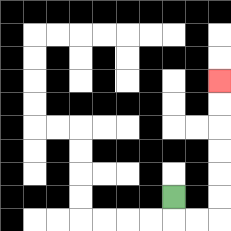{'start': '[7, 8]', 'end': '[9, 3]', 'path_directions': 'D,R,R,U,U,U,U,U,U', 'path_coordinates': '[[7, 8], [7, 9], [8, 9], [9, 9], [9, 8], [9, 7], [9, 6], [9, 5], [9, 4], [9, 3]]'}